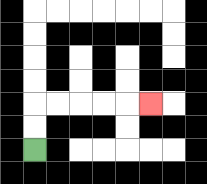{'start': '[1, 6]', 'end': '[6, 4]', 'path_directions': 'U,U,R,R,R,R,R', 'path_coordinates': '[[1, 6], [1, 5], [1, 4], [2, 4], [3, 4], [4, 4], [5, 4], [6, 4]]'}